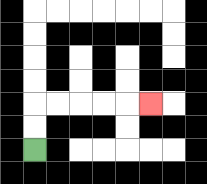{'start': '[1, 6]', 'end': '[6, 4]', 'path_directions': 'U,U,R,R,R,R,R', 'path_coordinates': '[[1, 6], [1, 5], [1, 4], [2, 4], [3, 4], [4, 4], [5, 4], [6, 4]]'}